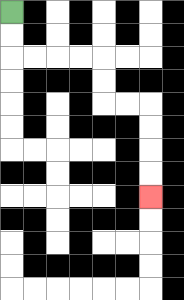{'start': '[0, 0]', 'end': '[6, 8]', 'path_directions': 'D,D,R,R,R,R,D,D,R,R,D,D,D,D', 'path_coordinates': '[[0, 0], [0, 1], [0, 2], [1, 2], [2, 2], [3, 2], [4, 2], [4, 3], [4, 4], [5, 4], [6, 4], [6, 5], [6, 6], [6, 7], [6, 8]]'}